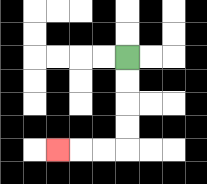{'start': '[5, 2]', 'end': '[2, 6]', 'path_directions': 'D,D,D,D,L,L,L', 'path_coordinates': '[[5, 2], [5, 3], [5, 4], [5, 5], [5, 6], [4, 6], [3, 6], [2, 6]]'}